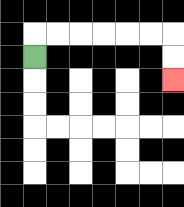{'start': '[1, 2]', 'end': '[7, 3]', 'path_directions': 'U,R,R,R,R,R,R,D,D', 'path_coordinates': '[[1, 2], [1, 1], [2, 1], [3, 1], [4, 1], [5, 1], [6, 1], [7, 1], [7, 2], [7, 3]]'}